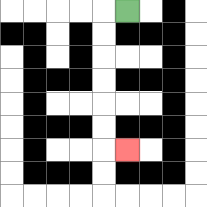{'start': '[5, 0]', 'end': '[5, 6]', 'path_directions': 'L,D,D,D,D,D,D,R', 'path_coordinates': '[[5, 0], [4, 0], [4, 1], [4, 2], [4, 3], [4, 4], [4, 5], [4, 6], [5, 6]]'}